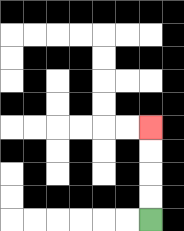{'start': '[6, 9]', 'end': '[6, 5]', 'path_directions': 'U,U,U,U', 'path_coordinates': '[[6, 9], [6, 8], [6, 7], [6, 6], [6, 5]]'}